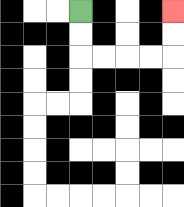{'start': '[3, 0]', 'end': '[7, 0]', 'path_directions': 'D,D,R,R,R,R,U,U', 'path_coordinates': '[[3, 0], [3, 1], [3, 2], [4, 2], [5, 2], [6, 2], [7, 2], [7, 1], [7, 0]]'}